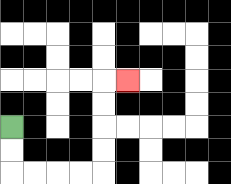{'start': '[0, 5]', 'end': '[5, 3]', 'path_directions': 'D,D,R,R,R,R,U,U,U,U,R', 'path_coordinates': '[[0, 5], [0, 6], [0, 7], [1, 7], [2, 7], [3, 7], [4, 7], [4, 6], [4, 5], [4, 4], [4, 3], [5, 3]]'}